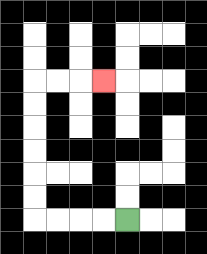{'start': '[5, 9]', 'end': '[4, 3]', 'path_directions': 'L,L,L,L,U,U,U,U,U,U,R,R,R', 'path_coordinates': '[[5, 9], [4, 9], [3, 9], [2, 9], [1, 9], [1, 8], [1, 7], [1, 6], [1, 5], [1, 4], [1, 3], [2, 3], [3, 3], [4, 3]]'}